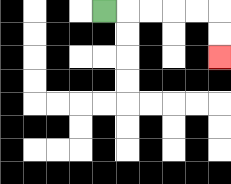{'start': '[4, 0]', 'end': '[9, 2]', 'path_directions': 'R,R,R,R,R,D,D', 'path_coordinates': '[[4, 0], [5, 0], [6, 0], [7, 0], [8, 0], [9, 0], [9, 1], [9, 2]]'}